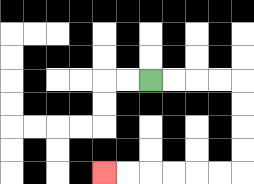{'start': '[6, 3]', 'end': '[4, 7]', 'path_directions': 'R,R,R,R,D,D,D,D,L,L,L,L,L,L', 'path_coordinates': '[[6, 3], [7, 3], [8, 3], [9, 3], [10, 3], [10, 4], [10, 5], [10, 6], [10, 7], [9, 7], [8, 7], [7, 7], [6, 7], [5, 7], [4, 7]]'}